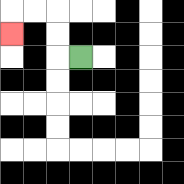{'start': '[3, 2]', 'end': '[0, 1]', 'path_directions': 'L,U,U,L,L,D', 'path_coordinates': '[[3, 2], [2, 2], [2, 1], [2, 0], [1, 0], [0, 0], [0, 1]]'}